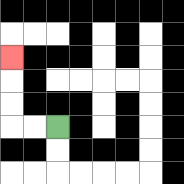{'start': '[2, 5]', 'end': '[0, 2]', 'path_directions': 'L,L,U,U,U', 'path_coordinates': '[[2, 5], [1, 5], [0, 5], [0, 4], [0, 3], [0, 2]]'}